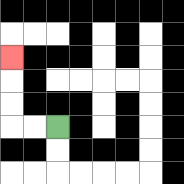{'start': '[2, 5]', 'end': '[0, 2]', 'path_directions': 'L,L,U,U,U', 'path_coordinates': '[[2, 5], [1, 5], [0, 5], [0, 4], [0, 3], [0, 2]]'}